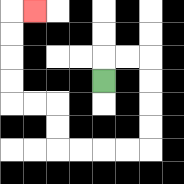{'start': '[4, 3]', 'end': '[1, 0]', 'path_directions': 'U,R,R,D,D,D,D,L,L,L,L,U,U,L,L,U,U,U,U,R', 'path_coordinates': '[[4, 3], [4, 2], [5, 2], [6, 2], [6, 3], [6, 4], [6, 5], [6, 6], [5, 6], [4, 6], [3, 6], [2, 6], [2, 5], [2, 4], [1, 4], [0, 4], [0, 3], [0, 2], [0, 1], [0, 0], [1, 0]]'}